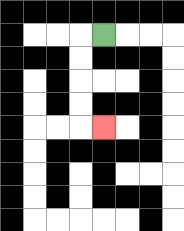{'start': '[4, 1]', 'end': '[4, 5]', 'path_directions': 'L,D,D,D,D,R', 'path_coordinates': '[[4, 1], [3, 1], [3, 2], [3, 3], [3, 4], [3, 5], [4, 5]]'}